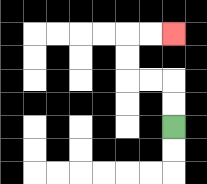{'start': '[7, 5]', 'end': '[7, 1]', 'path_directions': 'U,U,L,L,U,U,R,R', 'path_coordinates': '[[7, 5], [7, 4], [7, 3], [6, 3], [5, 3], [5, 2], [5, 1], [6, 1], [7, 1]]'}